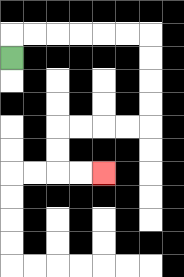{'start': '[0, 2]', 'end': '[4, 7]', 'path_directions': 'U,R,R,R,R,R,R,D,D,D,D,L,L,L,L,D,D,R,R', 'path_coordinates': '[[0, 2], [0, 1], [1, 1], [2, 1], [3, 1], [4, 1], [5, 1], [6, 1], [6, 2], [6, 3], [6, 4], [6, 5], [5, 5], [4, 5], [3, 5], [2, 5], [2, 6], [2, 7], [3, 7], [4, 7]]'}